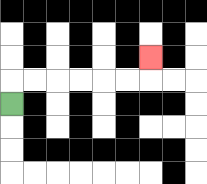{'start': '[0, 4]', 'end': '[6, 2]', 'path_directions': 'U,R,R,R,R,R,R,U', 'path_coordinates': '[[0, 4], [0, 3], [1, 3], [2, 3], [3, 3], [4, 3], [5, 3], [6, 3], [6, 2]]'}